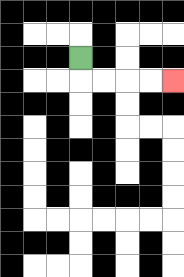{'start': '[3, 2]', 'end': '[7, 3]', 'path_directions': 'D,R,R,R,R', 'path_coordinates': '[[3, 2], [3, 3], [4, 3], [5, 3], [6, 3], [7, 3]]'}